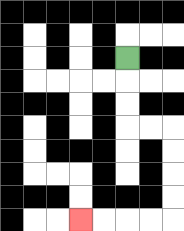{'start': '[5, 2]', 'end': '[3, 9]', 'path_directions': 'D,D,D,R,R,D,D,D,D,L,L,L,L', 'path_coordinates': '[[5, 2], [5, 3], [5, 4], [5, 5], [6, 5], [7, 5], [7, 6], [7, 7], [7, 8], [7, 9], [6, 9], [5, 9], [4, 9], [3, 9]]'}